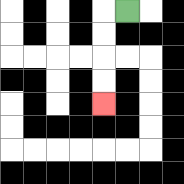{'start': '[5, 0]', 'end': '[4, 4]', 'path_directions': 'L,D,D,D,D', 'path_coordinates': '[[5, 0], [4, 0], [4, 1], [4, 2], [4, 3], [4, 4]]'}